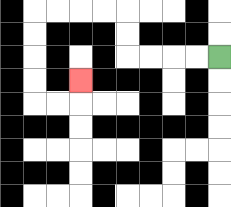{'start': '[9, 2]', 'end': '[3, 3]', 'path_directions': 'L,L,L,L,U,U,L,L,L,L,D,D,D,D,R,R,U', 'path_coordinates': '[[9, 2], [8, 2], [7, 2], [6, 2], [5, 2], [5, 1], [5, 0], [4, 0], [3, 0], [2, 0], [1, 0], [1, 1], [1, 2], [1, 3], [1, 4], [2, 4], [3, 4], [3, 3]]'}